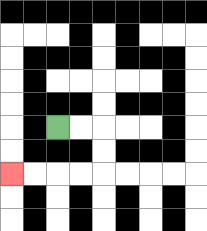{'start': '[2, 5]', 'end': '[0, 7]', 'path_directions': 'R,R,D,D,L,L,L,L', 'path_coordinates': '[[2, 5], [3, 5], [4, 5], [4, 6], [4, 7], [3, 7], [2, 7], [1, 7], [0, 7]]'}